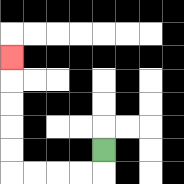{'start': '[4, 6]', 'end': '[0, 2]', 'path_directions': 'D,L,L,L,L,U,U,U,U,U', 'path_coordinates': '[[4, 6], [4, 7], [3, 7], [2, 7], [1, 7], [0, 7], [0, 6], [0, 5], [0, 4], [0, 3], [0, 2]]'}